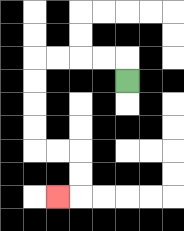{'start': '[5, 3]', 'end': '[2, 8]', 'path_directions': 'U,L,L,L,L,D,D,D,D,R,R,D,D,L', 'path_coordinates': '[[5, 3], [5, 2], [4, 2], [3, 2], [2, 2], [1, 2], [1, 3], [1, 4], [1, 5], [1, 6], [2, 6], [3, 6], [3, 7], [3, 8], [2, 8]]'}